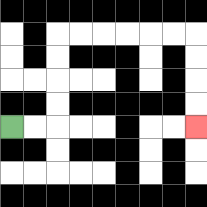{'start': '[0, 5]', 'end': '[8, 5]', 'path_directions': 'R,R,U,U,U,U,R,R,R,R,R,R,D,D,D,D', 'path_coordinates': '[[0, 5], [1, 5], [2, 5], [2, 4], [2, 3], [2, 2], [2, 1], [3, 1], [4, 1], [5, 1], [6, 1], [7, 1], [8, 1], [8, 2], [8, 3], [8, 4], [8, 5]]'}